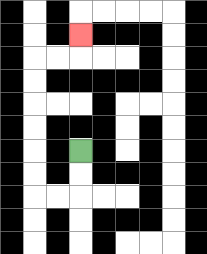{'start': '[3, 6]', 'end': '[3, 1]', 'path_directions': 'D,D,L,L,U,U,U,U,U,U,R,R,U', 'path_coordinates': '[[3, 6], [3, 7], [3, 8], [2, 8], [1, 8], [1, 7], [1, 6], [1, 5], [1, 4], [1, 3], [1, 2], [2, 2], [3, 2], [3, 1]]'}